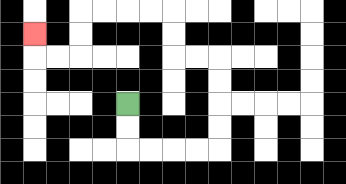{'start': '[5, 4]', 'end': '[1, 1]', 'path_directions': 'D,D,R,R,R,R,U,U,U,U,L,L,U,U,L,L,L,L,D,D,L,L,U', 'path_coordinates': '[[5, 4], [5, 5], [5, 6], [6, 6], [7, 6], [8, 6], [9, 6], [9, 5], [9, 4], [9, 3], [9, 2], [8, 2], [7, 2], [7, 1], [7, 0], [6, 0], [5, 0], [4, 0], [3, 0], [3, 1], [3, 2], [2, 2], [1, 2], [1, 1]]'}